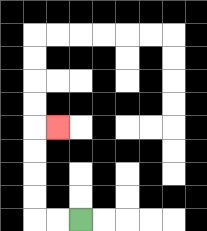{'start': '[3, 9]', 'end': '[2, 5]', 'path_directions': 'L,L,U,U,U,U,R', 'path_coordinates': '[[3, 9], [2, 9], [1, 9], [1, 8], [1, 7], [1, 6], [1, 5], [2, 5]]'}